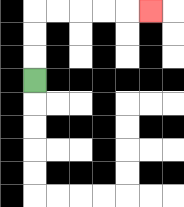{'start': '[1, 3]', 'end': '[6, 0]', 'path_directions': 'U,U,U,R,R,R,R,R', 'path_coordinates': '[[1, 3], [1, 2], [1, 1], [1, 0], [2, 0], [3, 0], [4, 0], [5, 0], [6, 0]]'}